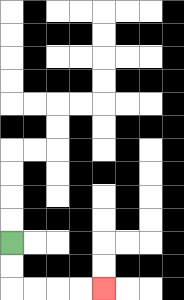{'start': '[0, 10]', 'end': '[4, 12]', 'path_directions': 'D,D,R,R,R,R', 'path_coordinates': '[[0, 10], [0, 11], [0, 12], [1, 12], [2, 12], [3, 12], [4, 12]]'}